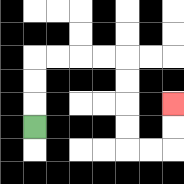{'start': '[1, 5]', 'end': '[7, 4]', 'path_directions': 'U,U,U,R,R,R,R,D,D,D,D,R,R,U,U', 'path_coordinates': '[[1, 5], [1, 4], [1, 3], [1, 2], [2, 2], [3, 2], [4, 2], [5, 2], [5, 3], [5, 4], [5, 5], [5, 6], [6, 6], [7, 6], [7, 5], [7, 4]]'}